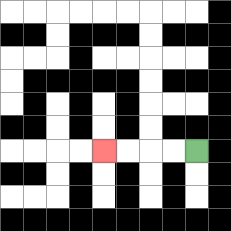{'start': '[8, 6]', 'end': '[4, 6]', 'path_directions': 'L,L,L,L', 'path_coordinates': '[[8, 6], [7, 6], [6, 6], [5, 6], [4, 6]]'}